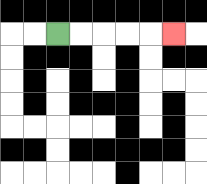{'start': '[2, 1]', 'end': '[7, 1]', 'path_directions': 'R,R,R,R,R', 'path_coordinates': '[[2, 1], [3, 1], [4, 1], [5, 1], [6, 1], [7, 1]]'}